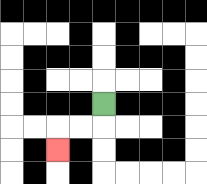{'start': '[4, 4]', 'end': '[2, 6]', 'path_directions': 'D,L,L,D', 'path_coordinates': '[[4, 4], [4, 5], [3, 5], [2, 5], [2, 6]]'}